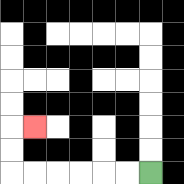{'start': '[6, 7]', 'end': '[1, 5]', 'path_directions': 'L,L,L,L,L,L,U,U,R', 'path_coordinates': '[[6, 7], [5, 7], [4, 7], [3, 7], [2, 7], [1, 7], [0, 7], [0, 6], [0, 5], [1, 5]]'}